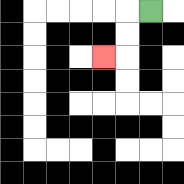{'start': '[6, 0]', 'end': '[4, 2]', 'path_directions': 'L,D,D,L', 'path_coordinates': '[[6, 0], [5, 0], [5, 1], [5, 2], [4, 2]]'}